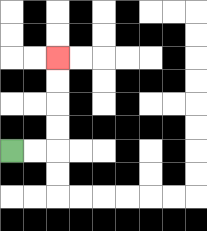{'start': '[0, 6]', 'end': '[2, 2]', 'path_directions': 'R,R,U,U,U,U', 'path_coordinates': '[[0, 6], [1, 6], [2, 6], [2, 5], [2, 4], [2, 3], [2, 2]]'}